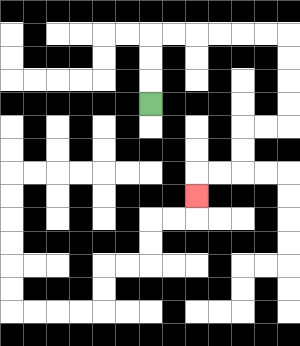{'start': '[6, 4]', 'end': '[8, 8]', 'path_directions': 'U,U,U,R,R,R,R,R,R,D,D,D,D,L,L,D,D,L,L,D', 'path_coordinates': '[[6, 4], [6, 3], [6, 2], [6, 1], [7, 1], [8, 1], [9, 1], [10, 1], [11, 1], [12, 1], [12, 2], [12, 3], [12, 4], [12, 5], [11, 5], [10, 5], [10, 6], [10, 7], [9, 7], [8, 7], [8, 8]]'}